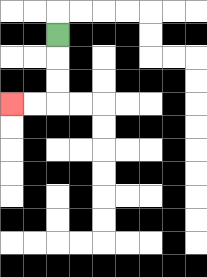{'start': '[2, 1]', 'end': '[0, 4]', 'path_directions': 'D,D,D,L,L', 'path_coordinates': '[[2, 1], [2, 2], [2, 3], [2, 4], [1, 4], [0, 4]]'}